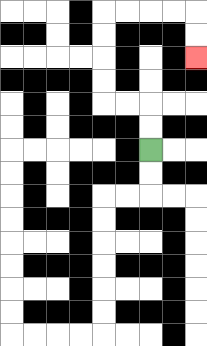{'start': '[6, 6]', 'end': '[8, 2]', 'path_directions': 'U,U,L,L,U,U,U,U,R,R,R,R,D,D', 'path_coordinates': '[[6, 6], [6, 5], [6, 4], [5, 4], [4, 4], [4, 3], [4, 2], [4, 1], [4, 0], [5, 0], [6, 0], [7, 0], [8, 0], [8, 1], [8, 2]]'}